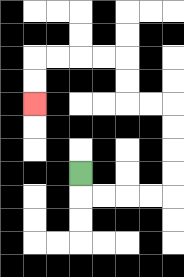{'start': '[3, 7]', 'end': '[1, 4]', 'path_directions': 'D,R,R,R,R,U,U,U,U,L,L,U,U,L,L,L,L,D,D', 'path_coordinates': '[[3, 7], [3, 8], [4, 8], [5, 8], [6, 8], [7, 8], [7, 7], [7, 6], [7, 5], [7, 4], [6, 4], [5, 4], [5, 3], [5, 2], [4, 2], [3, 2], [2, 2], [1, 2], [1, 3], [1, 4]]'}